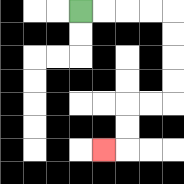{'start': '[3, 0]', 'end': '[4, 6]', 'path_directions': 'R,R,R,R,D,D,D,D,L,L,D,D,L', 'path_coordinates': '[[3, 0], [4, 0], [5, 0], [6, 0], [7, 0], [7, 1], [7, 2], [7, 3], [7, 4], [6, 4], [5, 4], [5, 5], [5, 6], [4, 6]]'}